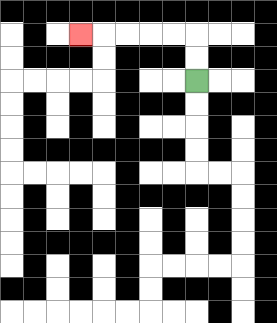{'start': '[8, 3]', 'end': '[3, 1]', 'path_directions': 'U,U,L,L,L,L,L', 'path_coordinates': '[[8, 3], [8, 2], [8, 1], [7, 1], [6, 1], [5, 1], [4, 1], [3, 1]]'}